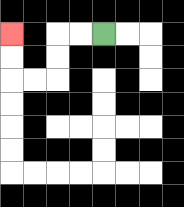{'start': '[4, 1]', 'end': '[0, 1]', 'path_directions': 'L,L,D,D,L,L,U,U', 'path_coordinates': '[[4, 1], [3, 1], [2, 1], [2, 2], [2, 3], [1, 3], [0, 3], [0, 2], [0, 1]]'}